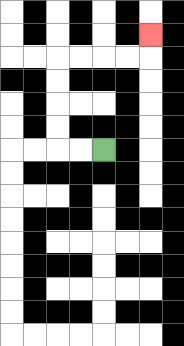{'start': '[4, 6]', 'end': '[6, 1]', 'path_directions': 'L,L,U,U,U,U,R,R,R,R,U', 'path_coordinates': '[[4, 6], [3, 6], [2, 6], [2, 5], [2, 4], [2, 3], [2, 2], [3, 2], [4, 2], [5, 2], [6, 2], [6, 1]]'}